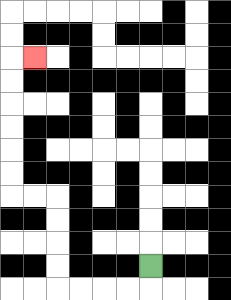{'start': '[6, 11]', 'end': '[1, 2]', 'path_directions': 'D,L,L,L,L,U,U,U,U,L,L,U,U,U,U,U,U,R', 'path_coordinates': '[[6, 11], [6, 12], [5, 12], [4, 12], [3, 12], [2, 12], [2, 11], [2, 10], [2, 9], [2, 8], [1, 8], [0, 8], [0, 7], [0, 6], [0, 5], [0, 4], [0, 3], [0, 2], [1, 2]]'}